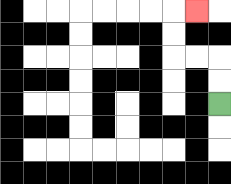{'start': '[9, 4]', 'end': '[8, 0]', 'path_directions': 'U,U,L,L,U,U,R', 'path_coordinates': '[[9, 4], [9, 3], [9, 2], [8, 2], [7, 2], [7, 1], [7, 0], [8, 0]]'}